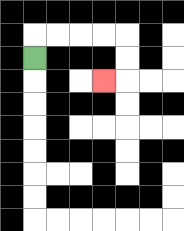{'start': '[1, 2]', 'end': '[4, 3]', 'path_directions': 'U,R,R,R,R,D,D,L', 'path_coordinates': '[[1, 2], [1, 1], [2, 1], [3, 1], [4, 1], [5, 1], [5, 2], [5, 3], [4, 3]]'}